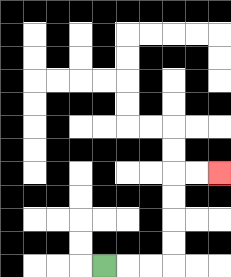{'start': '[4, 11]', 'end': '[9, 7]', 'path_directions': 'R,R,R,U,U,U,U,R,R', 'path_coordinates': '[[4, 11], [5, 11], [6, 11], [7, 11], [7, 10], [7, 9], [7, 8], [7, 7], [8, 7], [9, 7]]'}